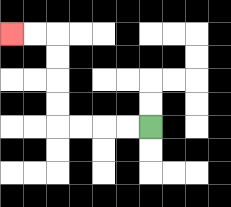{'start': '[6, 5]', 'end': '[0, 1]', 'path_directions': 'L,L,L,L,U,U,U,U,L,L', 'path_coordinates': '[[6, 5], [5, 5], [4, 5], [3, 5], [2, 5], [2, 4], [2, 3], [2, 2], [2, 1], [1, 1], [0, 1]]'}